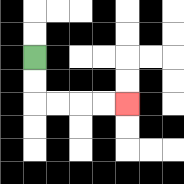{'start': '[1, 2]', 'end': '[5, 4]', 'path_directions': 'D,D,R,R,R,R', 'path_coordinates': '[[1, 2], [1, 3], [1, 4], [2, 4], [3, 4], [4, 4], [5, 4]]'}